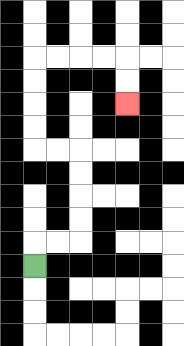{'start': '[1, 11]', 'end': '[5, 4]', 'path_directions': 'U,R,R,U,U,U,U,L,L,U,U,U,U,R,R,R,R,D,D', 'path_coordinates': '[[1, 11], [1, 10], [2, 10], [3, 10], [3, 9], [3, 8], [3, 7], [3, 6], [2, 6], [1, 6], [1, 5], [1, 4], [1, 3], [1, 2], [2, 2], [3, 2], [4, 2], [5, 2], [5, 3], [5, 4]]'}